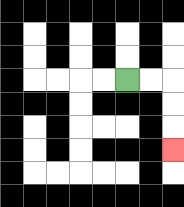{'start': '[5, 3]', 'end': '[7, 6]', 'path_directions': 'R,R,D,D,D', 'path_coordinates': '[[5, 3], [6, 3], [7, 3], [7, 4], [7, 5], [7, 6]]'}